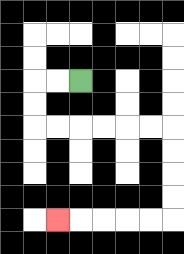{'start': '[3, 3]', 'end': '[2, 9]', 'path_directions': 'L,L,D,D,R,R,R,R,R,R,D,D,D,D,L,L,L,L,L', 'path_coordinates': '[[3, 3], [2, 3], [1, 3], [1, 4], [1, 5], [2, 5], [3, 5], [4, 5], [5, 5], [6, 5], [7, 5], [7, 6], [7, 7], [7, 8], [7, 9], [6, 9], [5, 9], [4, 9], [3, 9], [2, 9]]'}